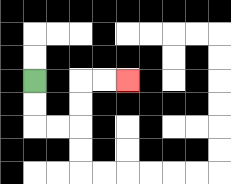{'start': '[1, 3]', 'end': '[5, 3]', 'path_directions': 'D,D,R,R,U,U,R,R', 'path_coordinates': '[[1, 3], [1, 4], [1, 5], [2, 5], [3, 5], [3, 4], [3, 3], [4, 3], [5, 3]]'}